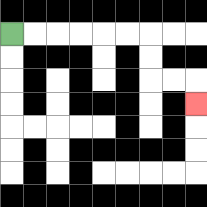{'start': '[0, 1]', 'end': '[8, 4]', 'path_directions': 'R,R,R,R,R,R,D,D,R,R,D', 'path_coordinates': '[[0, 1], [1, 1], [2, 1], [3, 1], [4, 1], [5, 1], [6, 1], [6, 2], [6, 3], [7, 3], [8, 3], [8, 4]]'}